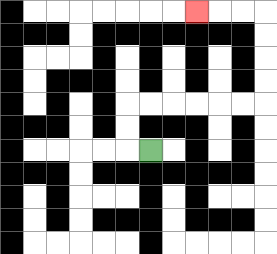{'start': '[6, 6]', 'end': '[8, 0]', 'path_directions': 'L,U,U,R,R,R,R,R,R,U,U,U,U,L,L,L', 'path_coordinates': '[[6, 6], [5, 6], [5, 5], [5, 4], [6, 4], [7, 4], [8, 4], [9, 4], [10, 4], [11, 4], [11, 3], [11, 2], [11, 1], [11, 0], [10, 0], [9, 0], [8, 0]]'}